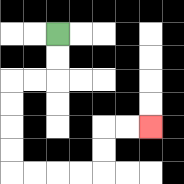{'start': '[2, 1]', 'end': '[6, 5]', 'path_directions': 'D,D,L,L,D,D,D,D,R,R,R,R,U,U,R,R', 'path_coordinates': '[[2, 1], [2, 2], [2, 3], [1, 3], [0, 3], [0, 4], [0, 5], [0, 6], [0, 7], [1, 7], [2, 7], [3, 7], [4, 7], [4, 6], [4, 5], [5, 5], [6, 5]]'}